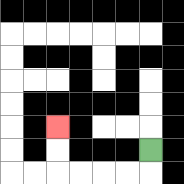{'start': '[6, 6]', 'end': '[2, 5]', 'path_directions': 'D,L,L,L,L,U,U', 'path_coordinates': '[[6, 6], [6, 7], [5, 7], [4, 7], [3, 7], [2, 7], [2, 6], [2, 5]]'}